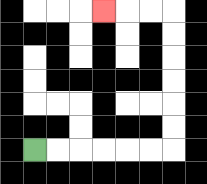{'start': '[1, 6]', 'end': '[4, 0]', 'path_directions': 'R,R,R,R,R,R,U,U,U,U,U,U,L,L,L', 'path_coordinates': '[[1, 6], [2, 6], [3, 6], [4, 6], [5, 6], [6, 6], [7, 6], [7, 5], [7, 4], [7, 3], [7, 2], [7, 1], [7, 0], [6, 0], [5, 0], [4, 0]]'}